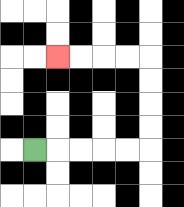{'start': '[1, 6]', 'end': '[2, 2]', 'path_directions': 'R,R,R,R,R,U,U,U,U,L,L,L,L', 'path_coordinates': '[[1, 6], [2, 6], [3, 6], [4, 6], [5, 6], [6, 6], [6, 5], [6, 4], [6, 3], [6, 2], [5, 2], [4, 2], [3, 2], [2, 2]]'}